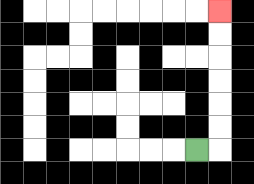{'start': '[8, 6]', 'end': '[9, 0]', 'path_directions': 'R,U,U,U,U,U,U', 'path_coordinates': '[[8, 6], [9, 6], [9, 5], [9, 4], [9, 3], [9, 2], [9, 1], [9, 0]]'}